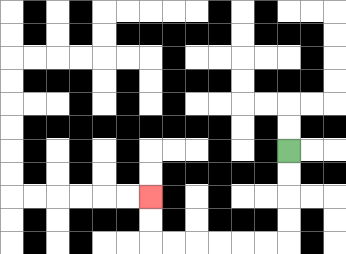{'start': '[12, 6]', 'end': '[6, 8]', 'path_directions': 'D,D,D,D,L,L,L,L,L,L,U,U', 'path_coordinates': '[[12, 6], [12, 7], [12, 8], [12, 9], [12, 10], [11, 10], [10, 10], [9, 10], [8, 10], [7, 10], [6, 10], [6, 9], [6, 8]]'}